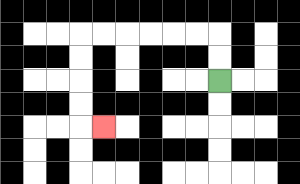{'start': '[9, 3]', 'end': '[4, 5]', 'path_directions': 'U,U,L,L,L,L,L,L,D,D,D,D,R', 'path_coordinates': '[[9, 3], [9, 2], [9, 1], [8, 1], [7, 1], [6, 1], [5, 1], [4, 1], [3, 1], [3, 2], [3, 3], [3, 4], [3, 5], [4, 5]]'}